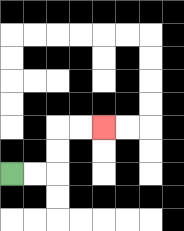{'start': '[0, 7]', 'end': '[4, 5]', 'path_directions': 'R,R,U,U,R,R', 'path_coordinates': '[[0, 7], [1, 7], [2, 7], [2, 6], [2, 5], [3, 5], [4, 5]]'}